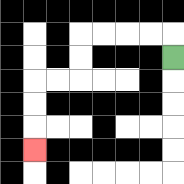{'start': '[7, 2]', 'end': '[1, 6]', 'path_directions': 'U,L,L,L,L,D,D,L,L,D,D,D', 'path_coordinates': '[[7, 2], [7, 1], [6, 1], [5, 1], [4, 1], [3, 1], [3, 2], [3, 3], [2, 3], [1, 3], [1, 4], [1, 5], [1, 6]]'}